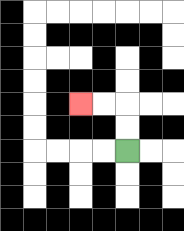{'start': '[5, 6]', 'end': '[3, 4]', 'path_directions': 'U,U,L,L', 'path_coordinates': '[[5, 6], [5, 5], [5, 4], [4, 4], [3, 4]]'}